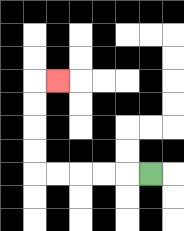{'start': '[6, 7]', 'end': '[2, 3]', 'path_directions': 'L,L,L,L,L,U,U,U,U,R', 'path_coordinates': '[[6, 7], [5, 7], [4, 7], [3, 7], [2, 7], [1, 7], [1, 6], [1, 5], [1, 4], [1, 3], [2, 3]]'}